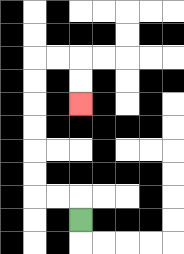{'start': '[3, 9]', 'end': '[3, 4]', 'path_directions': 'U,L,L,U,U,U,U,U,U,R,R,D,D', 'path_coordinates': '[[3, 9], [3, 8], [2, 8], [1, 8], [1, 7], [1, 6], [1, 5], [1, 4], [1, 3], [1, 2], [2, 2], [3, 2], [3, 3], [3, 4]]'}